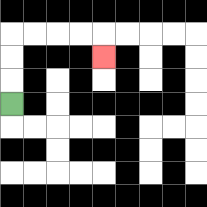{'start': '[0, 4]', 'end': '[4, 2]', 'path_directions': 'U,U,U,R,R,R,R,D', 'path_coordinates': '[[0, 4], [0, 3], [0, 2], [0, 1], [1, 1], [2, 1], [3, 1], [4, 1], [4, 2]]'}